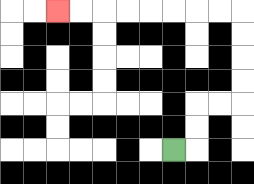{'start': '[7, 6]', 'end': '[2, 0]', 'path_directions': 'R,U,U,R,R,U,U,U,U,L,L,L,L,L,L,L,L', 'path_coordinates': '[[7, 6], [8, 6], [8, 5], [8, 4], [9, 4], [10, 4], [10, 3], [10, 2], [10, 1], [10, 0], [9, 0], [8, 0], [7, 0], [6, 0], [5, 0], [4, 0], [3, 0], [2, 0]]'}